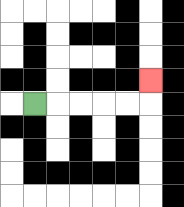{'start': '[1, 4]', 'end': '[6, 3]', 'path_directions': 'R,R,R,R,R,U', 'path_coordinates': '[[1, 4], [2, 4], [3, 4], [4, 4], [5, 4], [6, 4], [6, 3]]'}